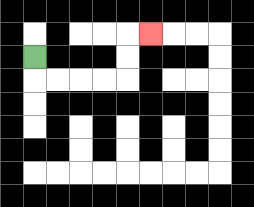{'start': '[1, 2]', 'end': '[6, 1]', 'path_directions': 'D,R,R,R,R,U,U,R', 'path_coordinates': '[[1, 2], [1, 3], [2, 3], [3, 3], [4, 3], [5, 3], [5, 2], [5, 1], [6, 1]]'}